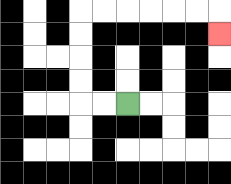{'start': '[5, 4]', 'end': '[9, 1]', 'path_directions': 'L,L,U,U,U,U,R,R,R,R,R,R,D', 'path_coordinates': '[[5, 4], [4, 4], [3, 4], [3, 3], [3, 2], [3, 1], [3, 0], [4, 0], [5, 0], [6, 0], [7, 0], [8, 0], [9, 0], [9, 1]]'}